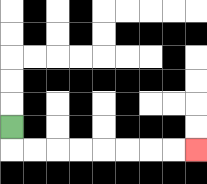{'start': '[0, 5]', 'end': '[8, 6]', 'path_directions': 'D,R,R,R,R,R,R,R,R', 'path_coordinates': '[[0, 5], [0, 6], [1, 6], [2, 6], [3, 6], [4, 6], [5, 6], [6, 6], [7, 6], [8, 6]]'}